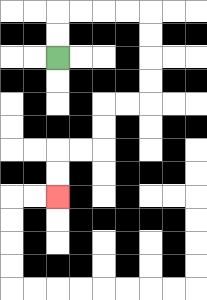{'start': '[2, 2]', 'end': '[2, 8]', 'path_directions': 'U,U,R,R,R,R,D,D,D,D,L,L,D,D,L,L,D,D', 'path_coordinates': '[[2, 2], [2, 1], [2, 0], [3, 0], [4, 0], [5, 0], [6, 0], [6, 1], [6, 2], [6, 3], [6, 4], [5, 4], [4, 4], [4, 5], [4, 6], [3, 6], [2, 6], [2, 7], [2, 8]]'}